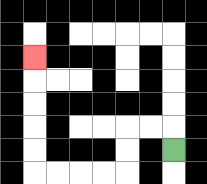{'start': '[7, 6]', 'end': '[1, 2]', 'path_directions': 'U,L,L,D,D,L,L,L,L,U,U,U,U,U', 'path_coordinates': '[[7, 6], [7, 5], [6, 5], [5, 5], [5, 6], [5, 7], [4, 7], [3, 7], [2, 7], [1, 7], [1, 6], [1, 5], [1, 4], [1, 3], [1, 2]]'}